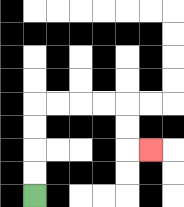{'start': '[1, 8]', 'end': '[6, 6]', 'path_directions': 'U,U,U,U,R,R,R,R,D,D,R', 'path_coordinates': '[[1, 8], [1, 7], [1, 6], [1, 5], [1, 4], [2, 4], [3, 4], [4, 4], [5, 4], [5, 5], [5, 6], [6, 6]]'}